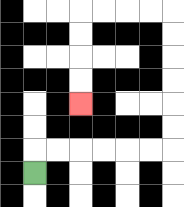{'start': '[1, 7]', 'end': '[3, 4]', 'path_directions': 'U,R,R,R,R,R,R,U,U,U,U,U,U,L,L,L,L,D,D,D,D', 'path_coordinates': '[[1, 7], [1, 6], [2, 6], [3, 6], [4, 6], [5, 6], [6, 6], [7, 6], [7, 5], [7, 4], [7, 3], [7, 2], [7, 1], [7, 0], [6, 0], [5, 0], [4, 0], [3, 0], [3, 1], [3, 2], [3, 3], [3, 4]]'}